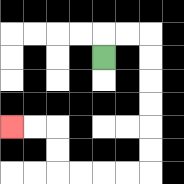{'start': '[4, 2]', 'end': '[0, 5]', 'path_directions': 'U,R,R,D,D,D,D,D,D,L,L,L,L,U,U,L,L', 'path_coordinates': '[[4, 2], [4, 1], [5, 1], [6, 1], [6, 2], [6, 3], [6, 4], [6, 5], [6, 6], [6, 7], [5, 7], [4, 7], [3, 7], [2, 7], [2, 6], [2, 5], [1, 5], [0, 5]]'}